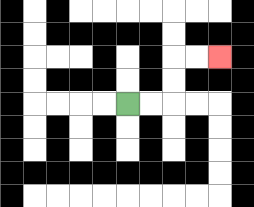{'start': '[5, 4]', 'end': '[9, 2]', 'path_directions': 'R,R,U,U,R,R', 'path_coordinates': '[[5, 4], [6, 4], [7, 4], [7, 3], [7, 2], [8, 2], [9, 2]]'}